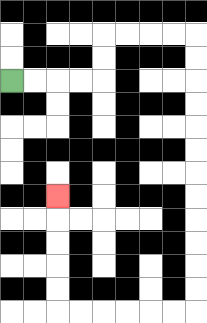{'start': '[0, 3]', 'end': '[2, 8]', 'path_directions': 'R,R,R,R,U,U,R,R,R,R,D,D,D,D,D,D,D,D,D,D,D,D,L,L,L,L,L,L,U,U,U,U,U', 'path_coordinates': '[[0, 3], [1, 3], [2, 3], [3, 3], [4, 3], [4, 2], [4, 1], [5, 1], [6, 1], [7, 1], [8, 1], [8, 2], [8, 3], [8, 4], [8, 5], [8, 6], [8, 7], [8, 8], [8, 9], [8, 10], [8, 11], [8, 12], [8, 13], [7, 13], [6, 13], [5, 13], [4, 13], [3, 13], [2, 13], [2, 12], [2, 11], [2, 10], [2, 9], [2, 8]]'}